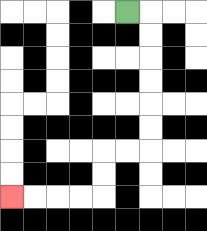{'start': '[5, 0]', 'end': '[0, 8]', 'path_directions': 'R,D,D,D,D,D,D,L,L,D,D,L,L,L,L', 'path_coordinates': '[[5, 0], [6, 0], [6, 1], [6, 2], [6, 3], [6, 4], [6, 5], [6, 6], [5, 6], [4, 6], [4, 7], [4, 8], [3, 8], [2, 8], [1, 8], [0, 8]]'}